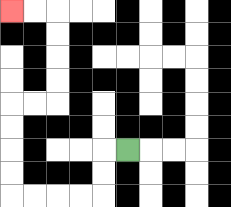{'start': '[5, 6]', 'end': '[0, 0]', 'path_directions': 'L,D,D,L,L,L,L,U,U,U,U,R,R,U,U,U,U,L,L', 'path_coordinates': '[[5, 6], [4, 6], [4, 7], [4, 8], [3, 8], [2, 8], [1, 8], [0, 8], [0, 7], [0, 6], [0, 5], [0, 4], [1, 4], [2, 4], [2, 3], [2, 2], [2, 1], [2, 0], [1, 0], [0, 0]]'}